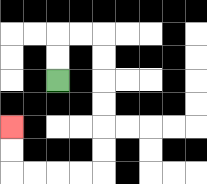{'start': '[2, 3]', 'end': '[0, 5]', 'path_directions': 'U,U,R,R,D,D,D,D,D,D,L,L,L,L,U,U', 'path_coordinates': '[[2, 3], [2, 2], [2, 1], [3, 1], [4, 1], [4, 2], [4, 3], [4, 4], [4, 5], [4, 6], [4, 7], [3, 7], [2, 7], [1, 7], [0, 7], [0, 6], [0, 5]]'}